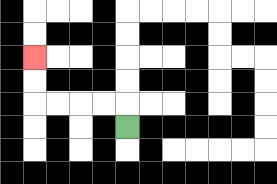{'start': '[5, 5]', 'end': '[1, 2]', 'path_directions': 'U,L,L,L,L,U,U', 'path_coordinates': '[[5, 5], [5, 4], [4, 4], [3, 4], [2, 4], [1, 4], [1, 3], [1, 2]]'}